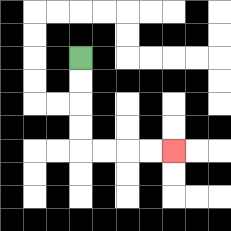{'start': '[3, 2]', 'end': '[7, 6]', 'path_directions': 'D,D,D,D,R,R,R,R', 'path_coordinates': '[[3, 2], [3, 3], [3, 4], [3, 5], [3, 6], [4, 6], [5, 6], [6, 6], [7, 6]]'}